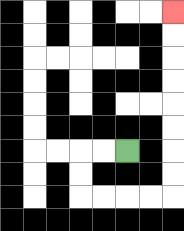{'start': '[5, 6]', 'end': '[7, 0]', 'path_directions': 'L,L,D,D,R,R,R,R,U,U,U,U,U,U,U,U', 'path_coordinates': '[[5, 6], [4, 6], [3, 6], [3, 7], [3, 8], [4, 8], [5, 8], [6, 8], [7, 8], [7, 7], [7, 6], [7, 5], [7, 4], [7, 3], [7, 2], [7, 1], [7, 0]]'}